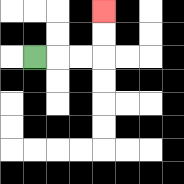{'start': '[1, 2]', 'end': '[4, 0]', 'path_directions': 'R,R,R,U,U', 'path_coordinates': '[[1, 2], [2, 2], [3, 2], [4, 2], [4, 1], [4, 0]]'}